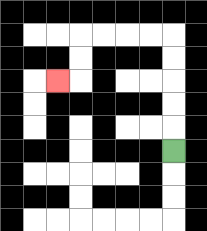{'start': '[7, 6]', 'end': '[2, 3]', 'path_directions': 'U,U,U,U,U,L,L,L,L,D,D,L', 'path_coordinates': '[[7, 6], [7, 5], [7, 4], [7, 3], [7, 2], [7, 1], [6, 1], [5, 1], [4, 1], [3, 1], [3, 2], [3, 3], [2, 3]]'}